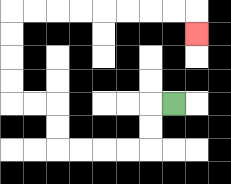{'start': '[7, 4]', 'end': '[8, 1]', 'path_directions': 'L,D,D,L,L,L,L,U,U,L,L,U,U,U,U,R,R,R,R,R,R,R,R,D', 'path_coordinates': '[[7, 4], [6, 4], [6, 5], [6, 6], [5, 6], [4, 6], [3, 6], [2, 6], [2, 5], [2, 4], [1, 4], [0, 4], [0, 3], [0, 2], [0, 1], [0, 0], [1, 0], [2, 0], [3, 0], [4, 0], [5, 0], [6, 0], [7, 0], [8, 0], [8, 1]]'}